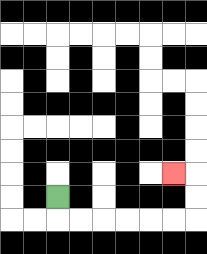{'start': '[2, 8]', 'end': '[7, 7]', 'path_directions': 'D,R,R,R,R,R,R,U,U,L', 'path_coordinates': '[[2, 8], [2, 9], [3, 9], [4, 9], [5, 9], [6, 9], [7, 9], [8, 9], [8, 8], [8, 7], [7, 7]]'}